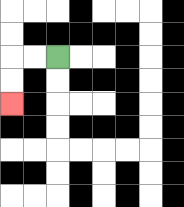{'start': '[2, 2]', 'end': '[0, 4]', 'path_directions': 'L,L,D,D', 'path_coordinates': '[[2, 2], [1, 2], [0, 2], [0, 3], [0, 4]]'}